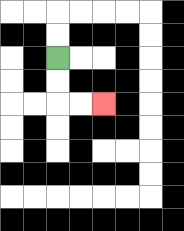{'start': '[2, 2]', 'end': '[4, 4]', 'path_directions': 'D,D,R,R', 'path_coordinates': '[[2, 2], [2, 3], [2, 4], [3, 4], [4, 4]]'}